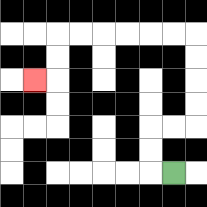{'start': '[7, 7]', 'end': '[1, 3]', 'path_directions': 'L,U,U,R,R,U,U,U,U,L,L,L,L,L,L,D,D,L', 'path_coordinates': '[[7, 7], [6, 7], [6, 6], [6, 5], [7, 5], [8, 5], [8, 4], [8, 3], [8, 2], [8, 1], [7, 1], [6, 1], [5, 1], [4, 1], [3, 1], [2, 1], [2, 2], [2, 3], [1, 3]]'}